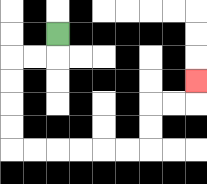{'start': '[2, 1]', 'end': '[8, 3]', 'path_directions': 'D,L,L,D,D,D,D,R,R,R,R,R,R,U,U,R,R,U', 'path_coordinates': '[[2, 1], [2, 2], [1, 2], [0, 2], [0, 3], [0, 4], [0, 5], [0, 6], [1, 6], [2, 6], [3, 6], [4, 6], [5, 6], [6, 6], [6, 5], [6, 4], [7, 4], [8, 4], [8, 3]]'}